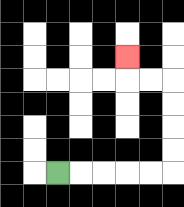{'start': '[2, 7]', 'end': '[5, 2]', 'path_directions': 'R,R,R,R,R,U,U,U,U,L,L,U', 'path_coordinates': '[[2, 7], [3, 7], [4, 7], [5, 7], [6, 7], [7, 7], [7, 6], [7, 5], [7, 4], [7, 3], [6, 3], [5, 3], [5, 2]]'}